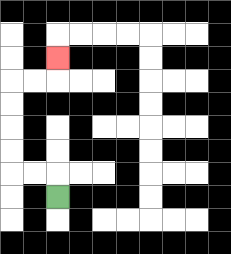{'start': '[2, 8]', 'end': '[2, 2]', 'path_directions': 'U,L,L,U,U,U,U,R,R,U', 'path_coordinates': '[[2, 8], [2, 7], [1, 7], [0, 7], [0, 6], [0, 5], [0, 4], [0, 3], [1, 3], [2, 3], [2, 2]]'}